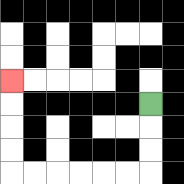{'start': '[6, 4]', 'end': '[0, 3]', 'path_directions': 'D,D,D,L,L,L,L,L,L,U,U,U,U', 'path_coordinates': '[[6, 4], [6, 5], [6, 6], [6, 7], [5, 7], [4, 7], [3, 7], [2, 7], [1, 7], [0, 7], [0, 6], [0, 5], [0, 4], [0, 3]]'}